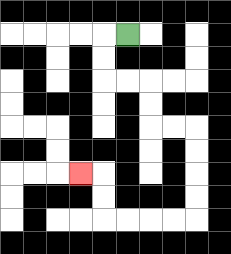{'start': '[5, 1]', 'end': '[3, 7]', 'path_directions': 'L,D,D,R,R,D,D,R,R,D,D,D,D,L,L,L,L,U,U,L', 'path_coordinates': '[[5, 1], [4, 1], [4, 2], [4, 3], [5, 3], [6, 3], [6, 4], [6, 5], [7, 5], [8, 5], [8, 6], [8, 7], [8, 8], [8, 9], [7, 9], [6, 9], [5, 9], [4, 9], [4, 8], [4, 7], [3, 7]]'}